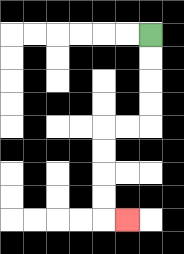{'start': '[6, 1]', 'end': '[5, 9]', 'path_directions': 'D,D,D,D,L,L,D,D,D,D,R', 'path_coordinates': '[[6, 1], [6, 2], [6, 3], [6, 4], [6, 5], [5, 5], [4, 5], [4, 6], [4, 7], [4, 8], [4, 9], [5, 9]]'}